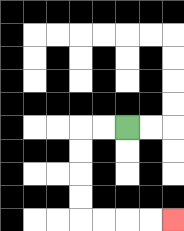{'start': '[5, 5]', 'end': '[7, 9]', 'path_directions': 'L,L,D,D,D,D,R,R,R,R', 'path_coordinates': '[[5, 5], [4, 5], [3, 5], [3, 6], [3, 7], [3, 8], [3, 9], [4, 9], [5, 9], [6, 9], [7, 9]]'}